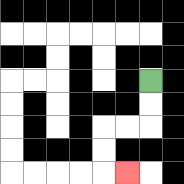{'start': '[6, 3]', 'end': '[5, 7]', 'path_directions': 'D,D,L,L,D,D,R', 'path_coordinates': '[[6, 3], [6, 4], [6, 5], [5, 5], [4, 5], [4, 6], [4, 7], [5, 7]]'}